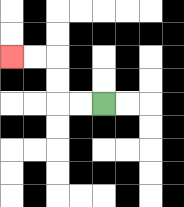{'start': '[4, 4]', 'end': '[0, 2]', 'path_directions': 'L,L,U,U,L,L', 'path_coordinates': '[[4, 4], [3, 4], [2, 4], [2, 3], [2, 2], [1, 2], [0, 2]]'}